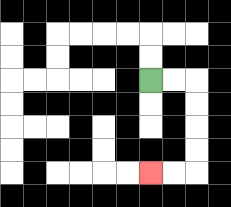{'start': '[6, 3]', 'end': '[6, 7]', 'path_directions': 'R,R,D,D,D,D,L,L', 'path_coordinates': '[[6, 3], [7, 3], [8, 3], [8, 4], [8, 5], [8, 6], [8, 7], [7, 7], [6, 7]]'}